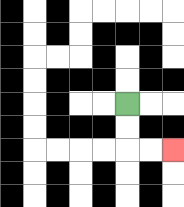{'start': '[5, 4]', 'end': '[7, 6]', 'path_directions': 'D,D,R,R', 'path_coordinates': '[[5, 4], [5, 5], [5, 6], [6, 6], [7, 6]]'}